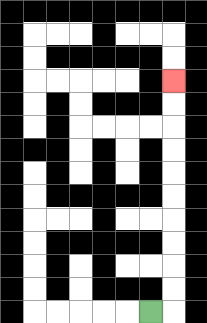{'start': '[6, 13]', 'end': '[7, 3]', 'path_directions': 'R,U,U,U,U,U,U,U,U,U,U', 'path_coordinates': '[[6, 13], [7, 13], [7, 12], [7, 11], [7, 10], [7, 9], [7, 8], [7, 7], [7, 6], [7, 5], [7, 4], [7, 3]]'}